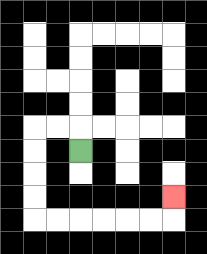{'start': '[3, 6]', 'end': '[7, 8]', 'path_directions': 'U,L,L,D,D,D,D,R,R,R,R,R,R,U', 'path_coordinates': '[[3, 6], [3, 5], [2, 5], [1, 5], [1, 6], [1, 7], [1, 8], [1, 9], [2, 9], [3, 9], [4, 9], [5, 9], [6, 9], [7, 9], [7, 8]]'}